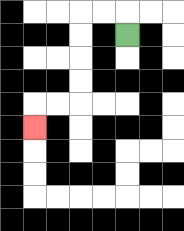{'start': '[5, 1]', 'end': '[1, 5]', 'path_directions': 'U,L,L,D,D,D,D,L,L,D', 'path_coordinates': '[[5, 1], [5, 0], [4, 0], [3, 0], [3, 1], [3, 2], [3, 3], [3, 4], [2, 4], [1, 4], [1, 5]]'}